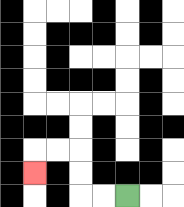{'start': '[5, 8]', 'end': '[1, 7]', 'path_directions': 'L,L,U,U,L,L,D', 'path_coordinates': '[[5, 8], [4, 8], [3, 8], [3, 7], [3, 6], [2, 6], [1, 6], [1, 7]]'}